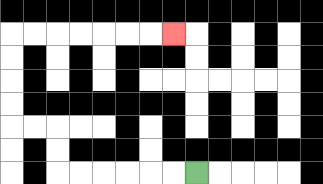{'start': '[8, 7]', 'end': '[7, 1]', 'path_directions': 'L,L,L,L,L,L,U,U,L,L,U,U,U,U,R,R,R,R,R,R,R', 'path_coordinates': '[[8, 7], [7, 7], [6, 7], [5, 7], [4, 7], [3, 7], [2, 7], [2, 6], [2, 5], [1, 5], [0, 5], [0, 4], [0, 3], [0, 2], [0, 1], [1, 1], [2, 1], [3, 1], [4, 1], [5, 1], [6, 1], [7, 1]]'}